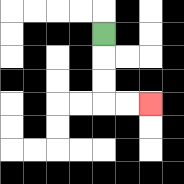{'start': '[4, 1]', 'end': '[6, 4]', 'path_directions': 'D,D,D,R,R', 'path_coordinates': '[[4, 1], [4, 2], [4, 3], [4, 4], [5, 4], [6, 4]]'}